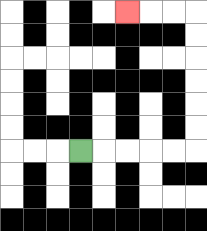{'start': '[3, 6]', 'end': '[5, 0]', 'path_directions': 'R,R,R,R,R,U,U,U,U,U,U,L,L,L', 'path_coordinates': '[[3, 6], [4, 6], [5, 6], [6, 6], [7, 6], [8, 6], [8, 5], [8, 4], [8, 3], [8, 2], [8, 1], [8, 0], [7, 0], [6, 0], [5, 0]]'}